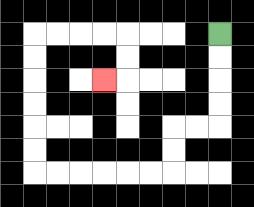{'start': '[9, 1]', 'end': '[4, 3]', 'path_directions': 'D,D,D,D,L,L,D,D,L,L,L,L,L,L,U,U,U,U,U,U,R,R,R,R,D,D,L', 'path_coordinates': '[[9, 1], [9, 2], [9, 3], [9, 4], [9, 5], [8, 5], [7, 5], [7, 6], [7, 7], [6, 7], [5, 7], [4, 7], [3, 7], [2, 7], [1, 7], [1, 6], [1, 5], [1, 4], [1, 3], [1, 2], [1, 1], [2, 1], [3, 1], [4, 1], [5, 1], [5, 2], [5, 3], [4, 3]]'}